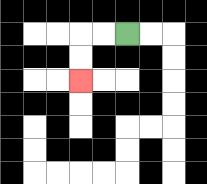{'start': '[5, 1]', 'end': '[3, 3]', 'path_directions': 'L,L,D,D', 'path_coordinates': '[[5, 1], [4, 1], [3, 1], [3, 2], [3, 3]]'}